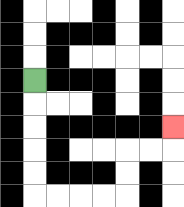{'start': '[1, 3]', 'end': '[7, 5]', 'path_directions': 'D,D,D,D,D,R,R,R,R,U,U,R,R,U', 'path_coordinates': '[[1, 3], [1, 4], [1, 5], [1, 6], [1, 7], [1, 8], [2, 8], [3, 8], [4, 8], [5, 8], [5, 7], [5, 6], [6, 6], [7, 6], [7, 5]]'}